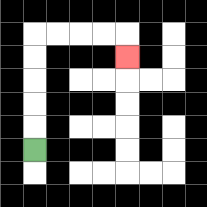{'start': '[1, 6]', 'end': '[5, 2]', 'path_directions': 'U,U,U,U,U,R,R,R,R,D', 'path_coordinates': '[[1, 6], [1, 5], [1, 4], [1, 3], [1, 2], [1, 1], [2, 1], [3, 1], [4, 1], [5, 1], [5, 2]]'}